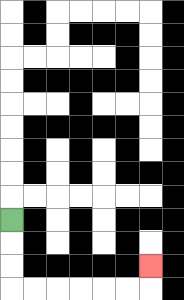{'start': '[0, 9]', 'end': '[6, 11]', 'path_directions': 'D,D,D,R,R,R,R,R,R,U', 'path_coordinates': '[[0, 9], [0, 10], [0, 11], [0, 12], [1, 12], [2, 12], [3, 12], [4, 12], [5, 12], [6, 12], [6, 11]]'}